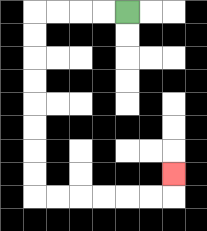{'start': '[5, 0]', 'end': '[7, 7]', 'path_directions': 'L,L,L,L,D,D,D,D,D,D,D,D,R,R,R,R,R,R,U', 'path_coordinates': '[[5, 0], [4, 0], [3, 0], [2, 0], [1, 0], [1, 1], [1, 2], [1, 3], [1, 4], [1, 5], [1, 6], [1, 7], [1, 8], [2, 8], [3, 8], [4, 8], [5, 8], [6, 8], [7, 8], [7, 7]]'}